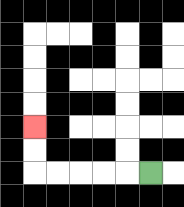{'start': '[6, 7]', 'end': '[1, 5]', 'path_directions': 'L,L,L,L,L,U,U', 'path_coordinates': '[[6, 7], [5, 7], [4, 7], [3, 7], [2, 7], [1, 7], [1, 6], [1, 5]]'}